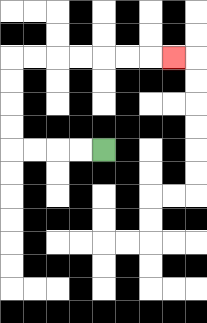{'start': '[4, 6]', 'end': '[7, 2]', 'path_directions': 'L,L,L,L,U,U,U,U,R,R,R,R,R,R,R', 'path_coordinates': '[[4, 6], [3, 6], [2, 6], [1, 6], [0, 6], [0, 5], [0, 4], [0, 3], [0, 2], [1, 2], [2, 2], [3, 2], [4, 2], [5, 2], [6, 2], [7, 2]]'}